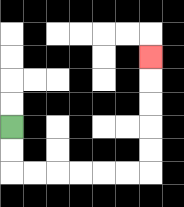{'start': '[0, 5]', 'end': '[6, 2]', 'path_directions': 'D,D,R,R,R,R,R,R,U,U,U,U,U', 'path_coordinates': '[[0, 5], [0, 6], [0, 7], [1, 7], [2, 7], [3, 7], [4, 7], [5, 7], [6, 7], [6, 6], [6, 5], [6, 4], [6, 3], [6, 2]]'}